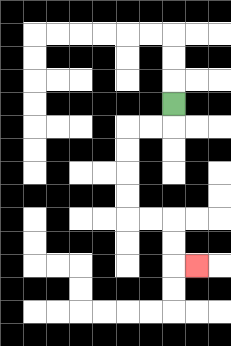{'start': '[7, 4]', 'end': '[8, 11]', 'path_directions': 'D,L,L,D,D,D,D,R,R,D,D,R', 'path_coordinates': '[[7, 4], [7, 5], [6, 5], [5, 5], [5, 6], [5, 7], [5, 8], [5, 9], [6, 9], [7, 9], [7, 10], [7, 11], [8, 11]]'}